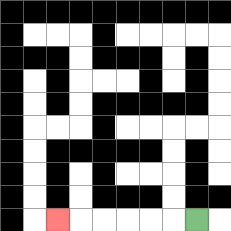{'start': '[8, 9]', 'end': '[2, 9]', 'path_directions': 'L,L,L,L,L,L', 'path_coordinates': '[[8, 9], [7, 9], [6, 9], [5, 9], [4, 9], [3, 9], [2, 9]]'}